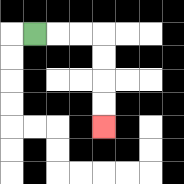{'start': '[1, 1]', 'end': '[4, 5]', 'path_directions': 'R,R,R,D,D,D,D', 'path_coordinates': '[[1, 1], [2, 1], [3, 1], [4, 1], [4, 2], [4, 3], [4, 4], [4, 5]]'}